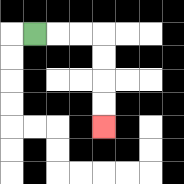{'start': '[1, 1]', 'end': '[4, 5]', 'path_directions': 'R,R,R,D,D,D,D', 'path_coordinates': '[[1, 1], [2, 1], [3, 1], [4, 1], [4, 2], [4, 3], [4, 4], [4, 5]]'}